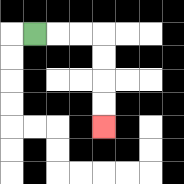{'start': '[1, 1]', 'end': '[4, 5]', 'path_directions': 'R,R,R,D,D,D,D', 'path_coordinates': '[[1, 1], [2, 1], [3, 1], [4, 1], [4, 2], [4, 3], [4, 4], [4, 5]]'}